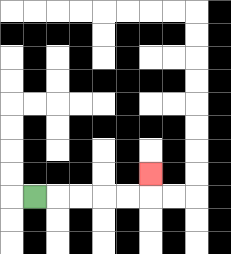{'start': '[1, 8]', 'end': '[6, 7]', 'path_directions': 'R,R,R,R,R,U', 'path_coordinates': '[[1, 8], [2, 8], [3, 8], [4, 8], [5, 8], [6, 8], [6, 7]]'}